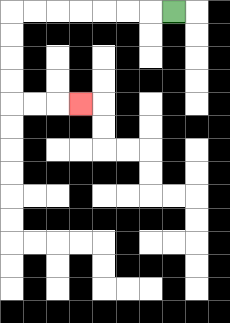{'start': '[7, 0]', 'end': '[3, 4]', 'path_directions': 'L,L,L,L,L,L,L,D,D,D,D,R,R,R', 'path_coordinates': '[[7, 0], [6, 0], [5, 0], [4, 0], [3, 0], [2, 0], [1, 0], [0, 0], [0, 1], [0, 2], [0, 3], [0, 4], [1, 4], [2, 4], [3, 4]]'}